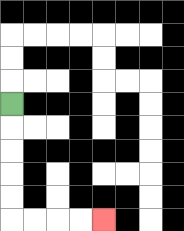{'start': '[0, 4]', 'end': '[4, 9]', 'path_directions': 'D,D,D,D,D,R,R,R,R', 'path_coordinates': '[[0, 4], [0, 5], [0, 6], [0, 7], [0, 8], [0, 9], [1, 9], [2, 9], [3, 9], [4, 9]]'}